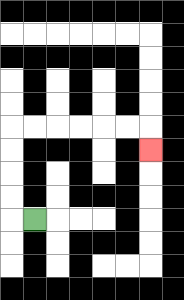{'start': '[1, 9]', 'end': '[6, 6]', 'path_directions': 'L,U,U,U,U,R,R,R,R,R,R,D', 'path_coordinates': '[[1, 9], [0, 9], [0, 8], [0, 7], [0, 6], [0, 5], [1, 5], [2, 5], [3, 5], [4, 5], [5, 5], [6, 5], [6, 6]]'}